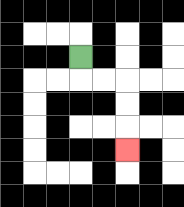{'start': '[3, 2]', 'end': '[5, 6]', 'path_directions': 'D,R,R,D,D,D', 'path_coordinates': '[[3, 2], [3, 3], [4, 3], [5, 3], [5, 4], [5, 5], [5, 6]]'}